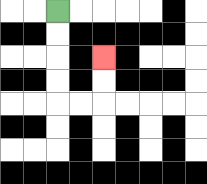{'start': '[2, 0]', 'end': '[4, 2]', 'path_directions': 'D,D,D,D,R,R,U,U', 'path_coordinates': '[[2, 0], [2, 1], [2, 2], [2, 3], [2, 4], [3, 4], [4, 4], [4, 3], [4, 2]]'}